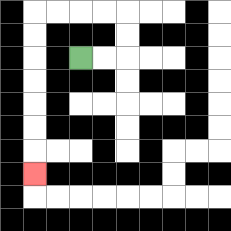{'start': '[3, 2]', 'end': '[1, 7]', 'path_directions': 'R,R,U,U,L,L,L,L,D,D,D,D,D,D,D', 'path_coordinates': '[[3, 2], [4, 2], [5, 2], [5, 1], [5, 0], [4, 0], [3, 0], [2, 0], [1, 0], [1, 1], [1, 2], [1, 3], [1, 4], [1, 5], [1, 6], [1, 7]]'}